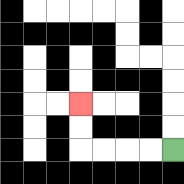{'start': '[7, 6]', 'end': '[3, 4]', 'path_directions': 'L,L,L,L,U,U', 'path_coordinates': '[[7, 6], [6, 6], [5, 6], [4, 6], [3, 6], [3, 5], [3, 4]]'}